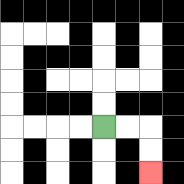{'start': '[4, 5]', 'end': '[6, 7]', 'path_directions': 'R,R,D,D', 'path_coordinates': '[[4, 5], [5, 5], [6, 5], [6, 6], [6, 7]]'}